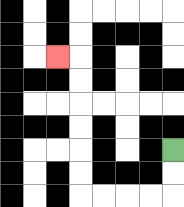{'start': '[7, 6]', 'end': '[2, 2]', 'path_directions': 'D,D,L,L,L,L,U,U,U,U,U,U,L', 'path_coordinates': '[[7, 6], [7, 7], [7, 8], [6, 8], [5, 8], [4, 8], [3, 8], [3, 7], [3, 6], [3, 5], [3, 4], [3, 3], [3, 2], [2, 2]]'}